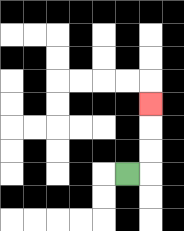{'start': '[5, 7]', 'end': '[6, 4]', 'path_directions': 'R,U,U,U', 'path_coordinates': '[[5, 7], [6, 7], [6, 6], [6, 5], [6, 4]]'}